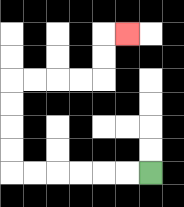{'start': '[6, 7]', 'end': '[5, 1]', 'path_directions': 'L,L,L,L,L,L,U,U,U,U,R,R,R,R,U,U,R', 'path_coordinates': '[[6, 7], [5, 7], [4, 7], [3, 7], [2, 7], [1, 7], [0, 7], [0, 6], [0, 5], [0, 4], [0, 3], [1, 3], [2, 3], [3, 3], [4, 3], [4, 2], [4, 1], [5, 1]]'}